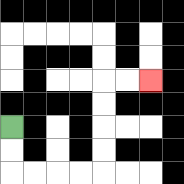{'start': '[0, 5]', 'end': '[6, 3]', 'path_directions': 'D,D,R,R,R,R,U,U,U,U,R,R', 'path_coordinates': '[[0, 5], [0, 6], [0, 7], [1, 7], [2, 7], [3, 7], [4, 7], [4, 6], [4, 5], [4, 4], [4, 3], [5, 3], [6, 3]]'}